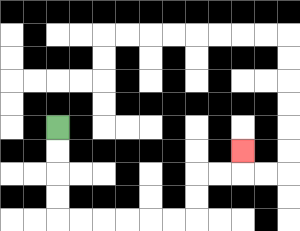{'start': '[2, 5]', 'end': '[10, 6]', 'path_directions': 'D,D,D,D,R,R,R,R,R,R,U,U,R,R,U', 'path_coordinates': '[[2, 5], [2, 6], [2, 7], [2, 8], [2, 9], [3, 9], [4, 9], [5, 9], [6, 9], [7, 9], [8, 9], [8, 8], [8, 7], [9, 7], [10, 7], [10, 6]]'}